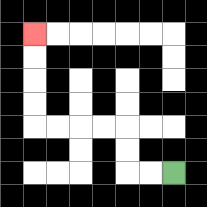{'start': '[7, 7]', 'end': '[1, 1]', 'path_directions': 'L,L,U,U,L,L,L,L,U,U,U,U', 'path_coordinates': '[[7, 7], [6, 7], [5, 7], [5, 6], [5, 5], [4, 5], [3, 5], [2, 5], [1, 5], [1, 4], [1, 3], [1, 2], [1, 1]]'}